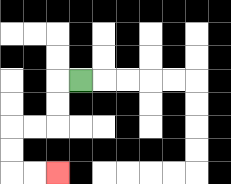{'start': '[3, 3]', 'end': '[2, 7]', 'path_directions': 'L,D,D,L,L,D,D,R,R', 'path_coordinates': '[[3, 3], [2, 3], [2, 4], [2, 5], [1, 5], [0, 5], [0, 6], [0, 7], [1, 7], [2, 7]]'}